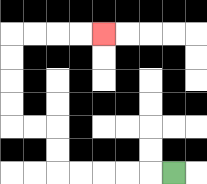{'start': '[7, 7]', 'end': '[4, 1]', 'path_directions': 'L,L,L,L,L,U,U,L,L,U,U,U,U,R,R,R,R', 'path_coordinates': '[[7, 7], [6, 7], [5, 7], [4, 7], [3, 7], [2, 7], [2, 6], [2, 5], [1, 5], [0, 5], [0, 4], [0, 3], [0, 2], [0, 1], [1, 1], [2, 1], [3, 1], [4, 1]]'}